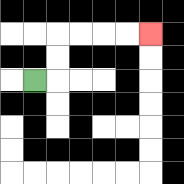{'start': '[1, 3]', 'end': '[6, 1]', 'path_directions': 'R,U,U,R,R,R,R', 'path_coordinates': '[[1, 3], [2, 3], [2, 2], [2, 1], [3, 1], [4, 1], [5, 1], [6, 1]]'}